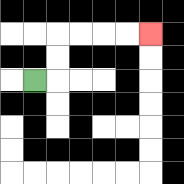{'start': '[1, 3]', 'end': '[6, 1]', 'path_directions': 'R,U,U,R,R,R,R', 'path_coordinates': '[[1, 3], [2, 3], [2, 2], [2, 1], [3, 1], [4, 1], [5, 1], [6, 1]]'}